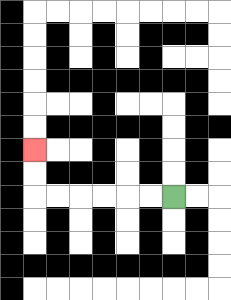{'start': '[7, 8]', 'end': '[1, 6]', 'path_directions': 'L,L,L,L,L,L,U,U', 'path_coordinates': '[[7, 8], [6, 8], [5, 8], [4, 8], [3, 8], [2, 8], [1, 8], [1, 7], [1, 6]]'}